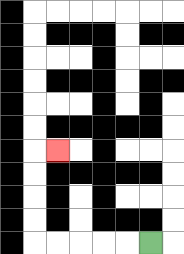{'start': '[6, 10]', 'end': '[2, 6]', 'path_directions': 'L,L,L,L,L,U,U,U,U,R', 'path_coordinates': '[[6, 10], [5, 10], [4, 10], [3, 10], [2, 10], [1, 10], [1, 9], [1, 8], [1, 7], [1, 6], [2, 6]]'}